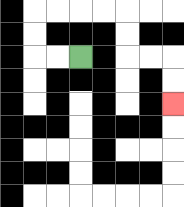{'start': '[3, 2]', 'end': '[7, 4]', 'path_directions': 'L,L,U,U,R,R,R,R,D,D,R,R,D,D', 'path_coordinates': '[[3, 2], [2, 2], [1, 2], [1, 1], [1, 0], [2, 0], [3, 0], [4, 0], [5, 0], [5, 1], [5, 2], [6, 2], [7, 2], [7, 3], [7, 4]]'}